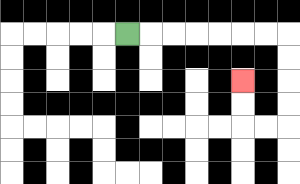{'start': '[5, 1]', 'end': '[10, 3]', 'path_directions': 'R,R,R,R,R,R,R,D,D,D,D,L,L,U,U', 'path_coordinates': '[[5, 1], [6, 1], [7, 1], [8, 1], [9, 1], [10, 1], [11, 1], [12, 1], [12, 2], [12, 3], [12, 4], [12, 5], [11, 5], [10, 5], [10, 4], [10, 3]]'}